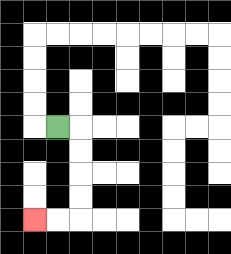{'start': '[2, 5]', 'end': '[1, 9]', 'path_directions': 'R,D,D,D,D,L,L', 'path_coordinates': '[[2, 5], [3, 5], [3, 6], [3, 7], [3, 8], [3, 9], [2, 9], [1, 9]]'}